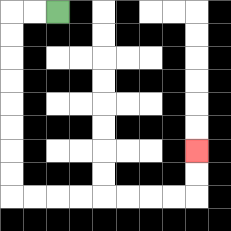{'start': '[2, 0]', 'end': '[8, 6]', 'path_directions': 'L,L,D,D,D,D,D,D,D,D,R,R,R,R,R,R,R,R,U,U', 'path_coordinates': '[[2, 0], [1, 0], [0, 0], [0, 1], [0, 2], [0, 3], [0, 4], [0, 5], [0, 6], [0, 7], [0, 8], [1, 8], [2, 8], [3, 8], [4, 8], [5, 8], [6, 8], [7, 8], [8, 8], [8, 7], [8, 6]]'}